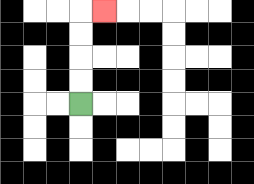{'start': '[3, 4]', 'end': '[4, 0]', 'path_directions': 'U,U,U,U,R', 'path_coordinates': '[[3, 4], [3, 3], [3, 2], [3, 1], [3, 0], [4, 0]]'}